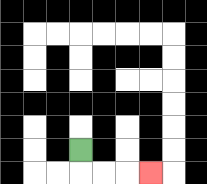{'start': '[3, 6]', 'end': '[6, 7]', 'path_directions': 'D,R,R,R', 'path_coordinates': '[[3, 6], [3, 7], [4, 7], [5, 7], [6, 7]]'}